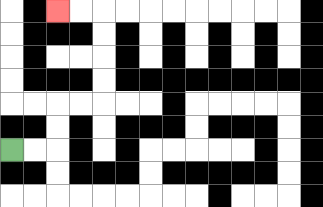{'start': '[0, 6]', 'end': '[2, 0]', 'path_directions': 'R,R,U,U,R,R,U,U,U,U,L,L', 'path_coordinates': '[[0, 6], [1, 6], [2, 6], [2, 5], [2, 4], [3, 4], [4, 4], [4, 3], [4, 2], [4, 1], [4, 0], [3, 0], [2, 0]]'}